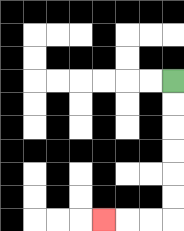{'start': '[7, 3]', 'end': '[4, 9]', 'path_directions': 'D,D,D,D,D,D,L,L,L', 'path_coordinates': '[[7, 3], [7, 4], [7, 5], [7, 6], [7, 7], [7, 8], [7, 9], [6, 9], [5, 9], [4, 9]]'}